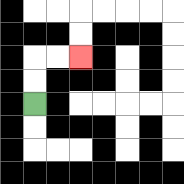{'start': '[1, 4]', 'end': '[3, 2]', 'path_directions': 'U,U,R,R', 'path_coordinates': '[[1, 4], [1, 3], [1, 2], [2, 2], [3, 2]]'}